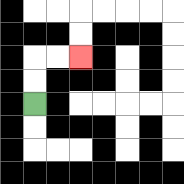{'start': '[1, 4]', 'end': '[3, 2]', 'path_directions': 'U,U,R,R', 'path_coordinates': '[[1, 4], [1, 3], [1, 2], [2, 2], [3, 2]]'}